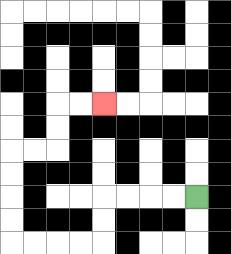{'start': '[8, 8]', 'end': '[4, 4]', 'path_directions': 'L,L,L,L,D,D,L,L,L,L,U,U,U,U,R,R,U,U,R,R', 'path_coordinates': '[[8, 8], [7, 8], [6, 8], [5, 8], [4, 8], [4, 9], [4, 10], [3, 10], [2, 10], [1, 10], [0, 10], [0, 9], [0, 8], [0, 7], [0, 6], [1, 6], [2, 6], [2, 5], [2, 4], [3, 4], [4, 4]]'}